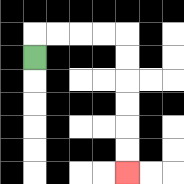{'start': '[1, 2]', 'end': '[5, 7]', 'path_directions': 'U,R,R,R,R,D,D,D,D,D,D', 'path_coordinates': '[[1, 2], [1, 1], [2, 1], [3, 1], [4, 1], [5, 1], [5, 2], [5, 3], [5, 4], [5, 5], [5, 6], [5, 7]]'}